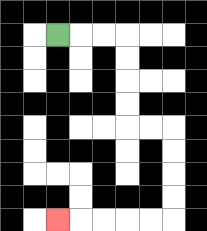{'start': '[2, 1]', 'end': '[2, 9]', 'path_directions': 'R,R,R,D,D,D,D,R,R,D,D,D,D,L,L,L,L,L', 'path_coordinates': '[[2, 1], [3, 1], [4, 1], [5, 1], [5, 2], [5, 3], [5, 4], [5, 5], [6, 5], [7, 5], [7, 6], [7, 7], [7, 8], [7, 9], [6, 9], [5, 9], [4, 9], [3, 9], [2, 9]]'}